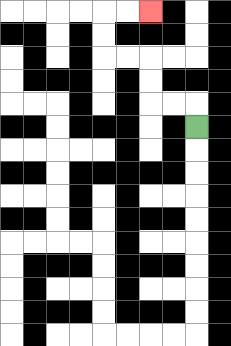{'start': '[8, 5]', 'end': '[6, 0]', 'path_directions': 'U,L,L,U,U,L,L,U,U,R,R', 'path_coordinates': '[[8, 5], [8, 4], [7, 4], [6, 4], [6, 3], [6, 2], [5, 2], [4, 2], [4, 1], [4, 0], [5, 0], [6, 0]]'}